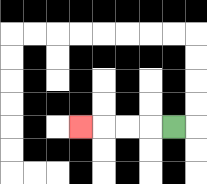{'start': '[7, 5]', 'end': '[3, 5]', 'path_directions': 'L,L,L,L', 'path_coordinates': '[[7, 5], [6, 5], [5, 5], [4, 5], [3, 5]]'}